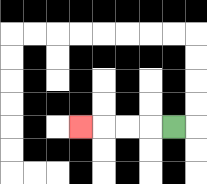{'start': '[7, 5]', 'end': '[3, 5]', 'path_directions': 'L,L,L,L', 'path_coordinates': '[[7, 5], [6, 5], [5, 5], [4, 5], [3, 5]]'}